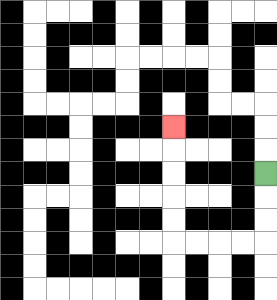{'start': '[11, 7]', 'end': '[7, 5]', 'path_directions': 'D,D,D,L,L,L,L,U,U,U,U,U', 'path_coordinates': '[[11, 7], [11, 8], [11, 9], [11, 10], [10, 10], [9, 10], [8, 10], [7, 10], [7, 9], [7, 8], [7, 7], [7, 6], [7, 5]]'}